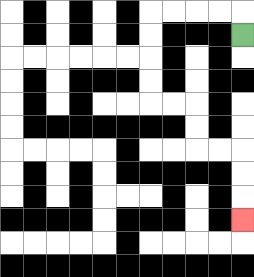{'start': '[10, 1]', 'end': '[10, 9]', 'path_directions': 'U,L,L,L,L,D,D,D,D,R,R,D,D,R,R,D,D,D', 'path_coordinates': '[[10, 1], [10, 0], [9, 0], [8, 0], [7, 0], [6, 0], [6, 1], [6, 2], [6, 3], [6, 4], [7, 4], [8, 4], [8, 5], [8, 6], [9, 6], [10, 6], [10, 7], [10, 8], [10, 9]]'}